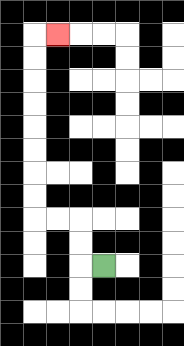{'start': '[4, 11]', 'end': '[2, 1]', 'path_directions': 'L,U,U,L,L,U,U,U,U,U,U,U,U,R', 'path_coordinates': '[[4, 11], [3, 11], [3, 10], [3, 9], [2, 9], [1, 9], [1, 8], [1, 7], [1, 6], [1, 5], [1, 4], [1, 3], [1, 2], [1, 1], [2, 1]]'}